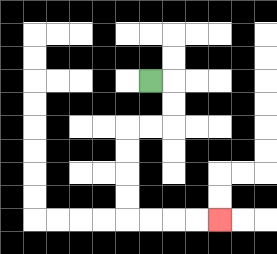{'start': '[6, 3]', 'end': '[9, 9]', 'path_directions': 'R,D,D,L,L,D,D,D,D,R,R,R,R', 'path_coordinates': '[[6, 3], [7, 3], [7, 4], [7, 5], [6, 5], [5, 5], [5, 6], [5, 7], [5, 8], [5, 9], [6, 9], [7, 9], [8, 9], [9, 9]]'}